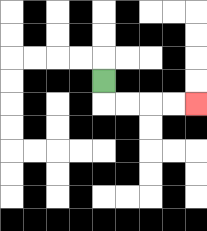{'start': '[4, 3]', 'end': '[8, 4]', 'path_directions': 'D,R,R,R,R', 'path_coordinates': '[[4, 3], [4, 4], [5, 4], [6, 4], [7, 4], [8, 4]]'}